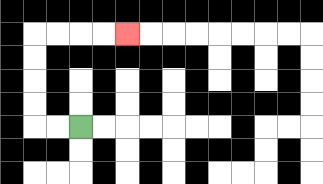{'start': '[3, 5]', 'end': '[5, 1]', 'path_directions': 'L,L,U,U,U,U,R,R,R,R', 'path_coordinates': '[[3, 5], [2, 5], [1, 5], [1, 4], [1, 3], [1, 2], [1, 1], [2, 1], [3, 1], [4, 1], [5, 1]]'}